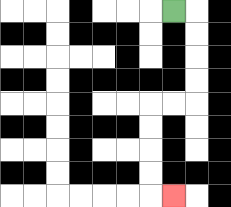{'start': '[7, 0]', 'end': '[7, 8]', 'path_directions': 'R,D,D,D,D,L,L,D,D,D,D,R', 'path_coordinates': '[[7, 0], [8, 0], [8, 1], [8, 2], [8, 3], [8, 4], [7, 4], [6, 4], [6, 5], [6, 6], [6, 7], [6, 8], [7, 8]]'}